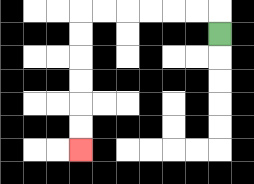{'start': '[9, 1]', 'end': '[3, 6]', 'path_directions': 'U,L,L,L,L,L,L,D,D,D,D,D,D', 'path_coordinates': '[[9, 1], [9, 0], [8, 0], [7, 0], [6, 0], [5, 0], [4, 0], [3, 0], [3, 1], [3, 2], [3, 3], [3, 4], [3, 5], [3, 6]]'}